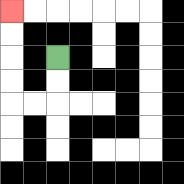{'start': '[2, 2]', 'end': '[0, 0]', 'path_directions': 'D,D,L,L,U,U,U,U', 'path_coordinates': '[[2, 2], [2, 3], [2, 4], [1, 4], [0, 4], [0, 3], [0, 2], [0, 1], [0, 0]]'}